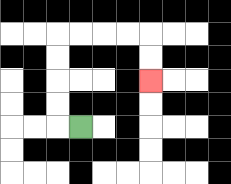{'start': '[3, 5]', 'end': '[6, 3]', 'path_directions': 'L,U,U,U,U,R,R,R,R,D,D', 'path_coordinates': '[[3, 5], [2, 5], [2, 4], [2, 3], [2, 2], [2, 1], [3, 1], [4, 1], [5, 1], [6, 1], [6, 2], [6, 3]]'}